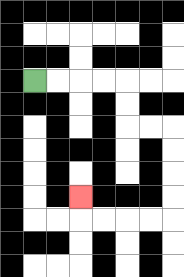{'start': '[1, 3]', 'end': '[3, 8]', 'path_directions': 'R,R,R,R,D,D,R,R,D,D,D,D,L,L,L,L,U', 'path_coordinates': '[[1, 3], [2, 3], [3, 3], [4, 3], [5, 3], [5, 4], [5, 5], [6, 5], [7, 5], [7, 6], [7, 7], [7, 8], [7, 9], [6, 9], [5, 9], [4, 9], [3, 9], [3, 8]]'}